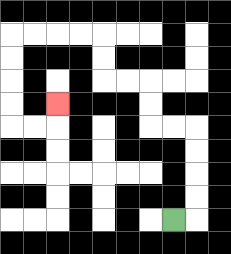{'start': '[7, 9]', 'end': '[2, 4]', 'path_directions': 'R,U,U,U,U,L,L,U,U,L,L,U,U,L,L,L,L,D,D,D,D,R,R,U', 'path_coordinates': '[[7, 9], [8, 9], [8, 8], [8, 7], [8, 6], [8, 5], [7, 5], [6, 5], [6, 4], [6, 3], [5, 3], [4, 3], [4, 2], [4, 1], [3, 1], [2, 1], [1, 1], [0, 1], [0, 2], [0, 3], [0, 4], [0, 5], [1, 5], [2, 5], [2, 4]]'}